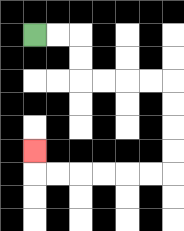{'start': '[1, 1]', 'end': '[1, 6]', 'path_directions': 'R,R,D,D,R,R,R,R,D,D,D,D,L,L,L,L,L,L,U', 'path_coordinates': '[[1, 1], [2, 1], [3, 1], [3, 2], [3, 3], [4, 3], [5, 3], [6, 3], [7, 3], [7, 4], [7, 5], [7, 6], [7, 7], [6, 7], [5, 7], [4, 7], [3, 7], [2, 7], [1, 7], [1, 6]]'}